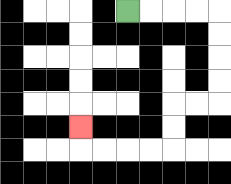{'start': '[5, 0]', 'end': '[3, 5]', 'path_directions': 'R,R,R,R,D,D,D,D,L,L,D,D,L,L,L,L,U', 'path_coordinates': '[[5, 0], [6, 0], [7, 0], [8, 0], [9, 0], [9, 1], [9, 2], [9, 3], [9, 4], [8, 4], [7, 4], [7, 5], [7, 6], [6, 6], [5, 6], [4, 6], [3, 6], [3, 5]]'}